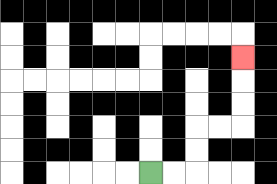{'start': '[6, 7]', 'end': '[10, 2]', 'path_directions': 'R,R,U,U,R,R,U,U,U', 'path_coordinates': '[[6, 7], [7, 7], [8, 7], [8, 6], [8, 5], [9, 5], [10, 5], [10, 4], [10, 3], [10, 2]]'}